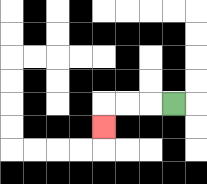{'start': '[7, 4]', 'end': '[4, 5]', 'path_directions': 'L,L,L,D', 'path_coordinates': '[[7, 4], [6, 4], [5, 4], [4, 4], [4, 5]]'}